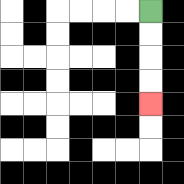{'start': '[6, 0]', 'end': '[6, 4]', 'path_directions': 'D,D,D,D', 'path_coordinates': '[[6, 0], [6, 1], [6, 2], [6, 3], [6, 4]]'}